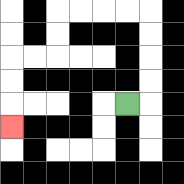{'start': '[5, 4]', 'end': '[0, 5]', 'path_directions': 'R,U,U,U,U,L,L,L,L,D,D,L,L,D,D,D', 'path_coordinates': '[[5, 4], [6, 4], [6, 3], [6, 2], [6, 1], [6, 0], [5, 0], [4, 0], [3, 0], [2, 0], [2, 1], [2, 2], [1, 2], [0, 2], [0, 3], [0, 4], [0, 5]]'}